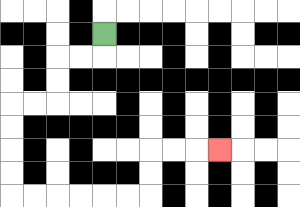{'start': '[4, 1]', 'end': '[9, 6]', 'path_directions': 'D,L,L,D,D,L,L,D,D,D,D,R,R,R,R,R,R,U,U,R,R,R', 'path_coordinates': '[[4, 1], [4, 2], [3, 2], [2, 2], [2, 3], [2, 4], [1, 4], [0, 4], [0, 5], [0, 6], [0, 7], [0, 8], [1, 8], [2, 8], [3, 8], [4, 8], [5, 8], [6, 8], [6, 7], [6, 6], [7, 6], [8, 6], [9, 6]]'}